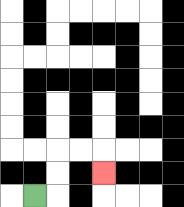{'start': '[1, 8]', 'end': '[4, 7]', 'path_directions': 'R,U,U,R,R,D', 'path_coordinates': '[[1, 8], [2, 8], [2, 7], [2, 6], [3, 6], [4, 6], [4, 7]]'}